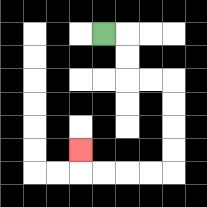{'start': '[4, 1]', 'end': '[3, 6]', 'path_directions': 'R,D,D,R,R,D,D,D,D,L,L,L,L,U', 'path_coordinates': '[[4, 1], [5, 1], [5, 2], [5, 3], [6, 3], [7, 3], [7, 4], [7, 5], [7, 6], [7, 7], [6, 7], [5, 7], [4, 7], [3, 7], [3, 6]]'}